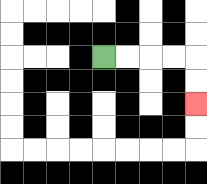{'start': '[4, 2]', 'end': '[8, 4]', 'path_directions': 'R,R,R,R,D,D', 'path_coordinates': '[[4, 2], [5, 2], [6, 2], [7, 2], [8, 2], [8, 3], [8, 4]]'}